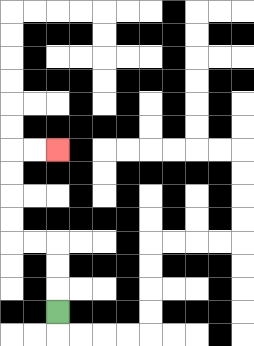{'start': '[2, 13]', 'end': '[2, 6]', 'path_directions': 'U,U,U,L,L,U,U,U,U,R,R', 'path_coordinates': '[[2, 13], [2, 12], [2, 11], [2, 10], [1, 10], [0, 10], [0, 9], [0, 8], [0, 7], [0, 6], [1, 6], [2, 6]]'}